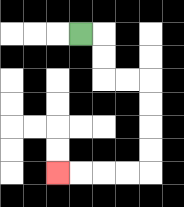{'start': '[3, 1]', 'end': '[2, 7]', 'path_directions': 'R,D,D,R,R,D,D,D,D,L,L,L,L', 'path_coordinates': '[[3, 1], [4, 1], [4, 2], [4, 3], [5, 3], [6, 3], [6, 4], [6, 5], [6, 6], [6, 7], [5, 7], [4, 7], [3, 7], [2, 7]]'}